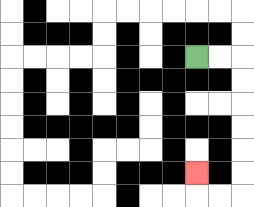{'start': '[8, 2]', 'end': '[8, 7]', 'path_directions': 'R,R,D,D,D,D,D,D,L,L,U', 'path_coordinates': '[[8, 2], [9, 2], [10, 2], [10, 3], [10, 4], [10, 5], [10, 6], [10, 7], [10, 8], [9, 8], [8, 8], [8, 7]]'}